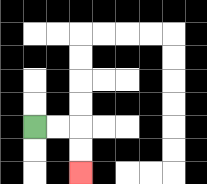{'start': '[1, 5]', 'end': '[3, 7]', 'path_directions': 'R,R,D,D', 'path_coordinates': '[[1, 5], [2, 5], [3, 5], [3, 6], [3, 7]]'}